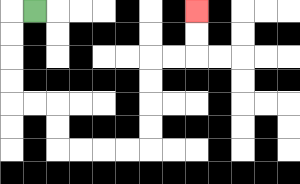{'start': '[1, 0]', 'end': '[8, 0]', 'path_directions': 'L,D,D,D,D,R,R,D,D,R,R,R,R,U,U,U,U,R,R,U,U', 'path_coordinates': '[[1, 0], [0, 0], [0, 1], [0, 2], [0, 3], [0, 4], [1, 4], [2, 4], [2, 5], [2, 6], [3, 6], [4, 6], [5, 6], [6, 6], [6, 5], [6, 4], [6, 3], [6, 2], [7, 2], [8, 2], [8, 1], [8, 0]]'}